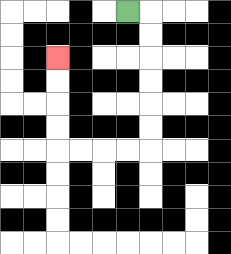{'start': '[5, 0]', 'end': '[2, 2]', 'path_directions': 'R,D,D,D,D,D,D,L,L,L,L,U,U,U,U', 'path_coordinates': '[[5, 0], [6, 0], [6, 1], [6, 2], [6, 3], [6, 4], [6, 5], [6, 6], [5, 6], [4, 6], [3, 6], [2, 6], [2, 5], [2, 4], [2, 3], [2, 2]]'}